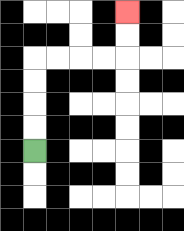{'start': '[1, 6]', 'end': '[5, 0]', 'path_directions': 'U,U,U,U,R,R,R,R,U,U', 'path_coordinates': '[[1, 6], [1, 5], [1, 4], [1, 3], [1, 2], [2, 2], [3, 2], [4, 2], [5, 2], [5, 1], [5, 0]]'}